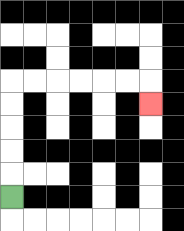{'start': '[0, 8]', 'end': '[6, 4]', 'path_directions': 'U,U,U,U,U,R,R,R,R,R,R,D', 'path_coordinates': '[[0, 8], [0, 7], [0, 6], [0, 5], [0, 4], [0, 3], [1, 3], [2, 3], [3, 3], [4, 3], [5, 3], [6, 3], [6, 4]]'}